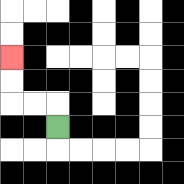{'start': '[2, 5]', 'end': '[0, 2]', 'path_directions': 'U,L,L,U,U', 'path_coordinates': '[[2, 5], [2, 4], [1, 4], [0, 4], [0, 3], [0, 2]]'}